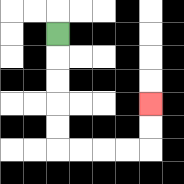{'start': '[2, 1]', 'end': '[6, 4]', 'path_directions': 'D,D,D,D,D,R,R,R,R,U,U', 'path_coordinates': '[[2, 1], [2, 2], [2, 3], [2, 4], [2, 5], [2, 6], [3, 6], [4, 6], [5, 6], [6, 6], [6, 5], [6, 4]]'}